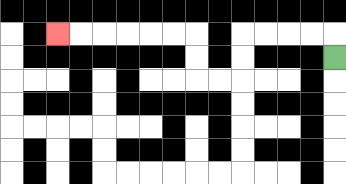{'start': '[14, 2]', 'end': '[2, 1]', 'path_directions': 'U,L,L,L,L,D,D,L,L,U,U,L,L,L,L,L,L', 'path_coordinates': '[[14, 2], [14, 1], [13, 1], [12, 1], [11, 1], [10, 1], [10, 2], [10, 3], [9, 3], [8, 3], [8, 2], [8, 1], [7, 1], [6, 1], [5, 1], [4, 1], [3, 1], [2, 1]]'}